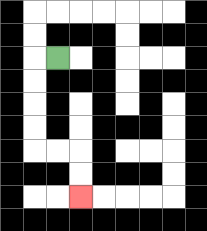{'start': '[2, 2]', 'end': '[3, 8]', 'path_directions': 'L,D,D,D,D,R,R,D,D', 'path_coordinates': '[[2, 2], [1, 2], [1, 3], [1, 4], [1, 5], [1, 6], [2, 6], [3, 6], [3, 7], [3, 8]]'}